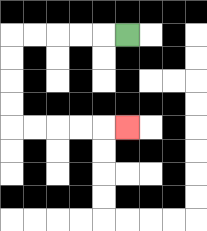{'start': '[5, 1]', 'end': '[5, 5]', 'path_directions': 'L,L,L,L,L,D,D,D,D,R,R,R,R,R', 'path_coordinates': '[[5, 1], [4, 1], [3, 1], [2, 1], [1, 1], [0, 1], [0, 2], [0, 3], [0, 4], [0, 5], [1, 5], [2, 5], [3, 5], [4, 5], [5, 5]]'}